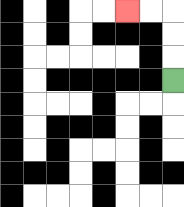{'start': '[7, 3]', 'end': '[5, 0]', 'path_directions': 'U,U,U,L,L', 'path_coordinates': '[[7, 3], [7, 2], [7, 1], [7, 0], [6, 0], [5, 0]]'}